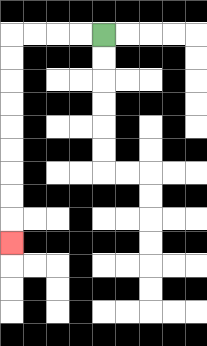{'start': '[4, 1]', 'end': '[0, 10]', 'path_directions': 'L,L,L,L,D,D,D,D,D,D,D,D,D', 'path_coordinates': '[[4, 1], [3, 1], [2, 1], [1, 1], [0, 1], [0, 2], [0, 3], [0, 4], [0, 5], [0, 6], [0, 7], [0, 8], [0, 9], [0, 10]]'}